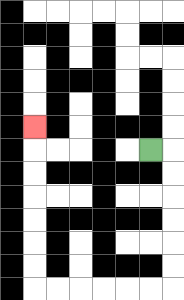{'start': '[6, 6]', 'end': '[1, 5]', 'path_directions': 'R,D,D,D,D,D,D,L,L,L,L,L,L,U,U,U,U,U,U,U', 'path_coordinates': '[[6, 6], [7, 6], [7, 7], [7, 8], [7, 9], [7, 10], [7, 11], [7, 12], [6, 12], [5, 12], [4, 12], [3, 12], [2, 12], [1, 12], [1, 11], [1, 10], [1, 9], [1, 8], [1, 7], [1, 6], [1, 5]]'}